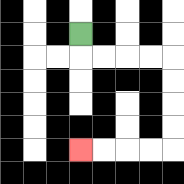{'start': '[3, 1]', 'end': '[3, 6]', 'path_directions': 'D,R,R,R,R,D,D,D,D,L,L,L,L', 'path_coordinates': '[[3, 1], [3, 2], [4, 2], [5, 2], [6, 2], [7, 2], [7, 3], [7, 4], [7, 5], [7, 6], [6, 6], [5, 6], [4, 6], [3, 6]]'}